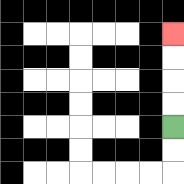{'start': '[7, 5]', 'end': '[7, 1]', 'path_directions': 'U,U,U,U', 'path_coordinates': '[[7, 5], [7, 4], [7, 3], [7, 2], [7, 1]]'}